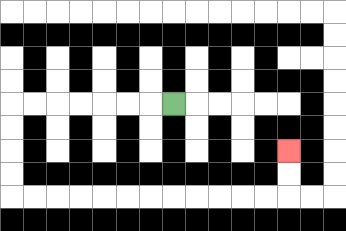{'start': '[7, 4]', 'end': '[12, 6]', 'path_directions': 'L,L,L,L,L,L,L,D,D,D,D,R,R,R,R,R,R,R,R,R,R,R,R,U,U', 'path_coordinates': '[[7, 4], [6, 4], [5, 4], [4, 4], [3, 4], [2, 4], [1, 4], [0, 4], [0, 5], [0, 6], [0, 7], [0, 8], [1, 8], [2, 8], [3, 8], [4, 8], [5, 8], [6, 8], [7, 8], [8, 8], [9, 8], [10, 8], [11, 8], [12, 8], [12, 7], [12, 6]]'}